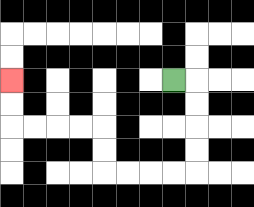{'start': '[7, 3]', 'end': '[0, 3]', 'path_directions': 'R,D,D,D,D,L,L,L,L,U,U,L,L,L,L,U,U', 'path_coordinates': '[[7, 3], [8, 3], [8, 4], [8, 5], [8, 6], [8, 7], [7, 7], [6, 7], [5, 7], [4, 7], [4, 6], [4, 5], [3, 5], [2, 5], [1, 5], [0, 5], [0, 4], [0, 3]]'}